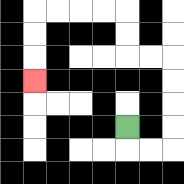{'start': '[5, 5]', 'end': '[1, 3]', 'path_directions': 'D,R,R,U,U,U,U,L,L,U,U,L,L,L,L,D,D,D', 'path_coordinates': '[[5, 5], [5, 6], [6, 6], [7, 6], [7, 5], [7, 4], [7, 3], [7, 2], [6, 2], [5, 2], [5, 1], [5, 0], [4, 0], [3, 0], [2, 0], [1, 0], [1, 1], [1, 2], [1, 3]]'}